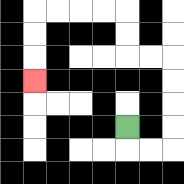{'start': '[5, 5]', 'end': '[1, 3]', 'path_directions': 'D,R,R,U,U,U,U,L,L,U,U,L,L,L,L,D,D,D', 'path_coordinates': '[[5, 5], [5, 6], [6, 6], [7, 6], [7, 5], [7, 4], [7, 3], [7, 2], [6, 2], [5, 2], [5, 1], [5, 0], [4, 0], [3, 0], [2, 0], [1, 0], [1, 1], [1, 2], [1, 3]]'}